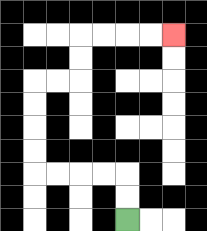{'start': '[5, 9]', 'end': '[7, 1]', 'path_directions': 'U,U,L,L,L,L,U,U,U,U,R,R,U,U,R,R,R,R', 'path_coordinates': '[[5, 9], [5, 8], [5, 7], [4, 7], [3, 7], [2, 7], [1, 7], [1, 6], [1, 5], [1, 4], [1, 3], [2, 3], [3, 3], [3, 2], [3, 1], [4, 1], [5, 1], [6, 1], [7, 1]]'}